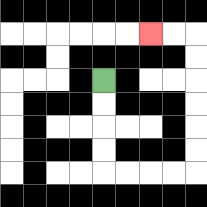{'start': '[4, 3]', 'end': '[6, 1]', 'path_directions': 'D,D,D,D,R,R,R,R,U,U,U,U,U,U,L,L', 'path_coordinates': '[[4, 3], [4, 4], [4, 5], [4, 6], [4, 7], [5, 7], [6, 7], [7, 7], [8, 7], [8, 6], [8, 5], [8, 4], [8, 3], [8, 2], [8, 1], [7, 1], [6, 1]]'}